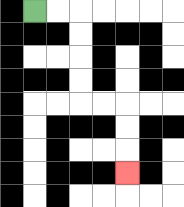{'start': '[1, 0]', 'end': '[5, 7]', 'path_directions': 'R,R,D,D,D,D,R,R,D,D,D', 'path_coordinates': '[[1, 0], [2, 0], [3, 0], [3, 1], [3, 2], [3, 3], [3, 4], [4, 4], [5, 4], [5, 5], [5, 6], [5, 7]]'}